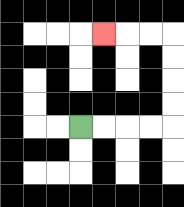{'start': '[3, 5]', 'end': '[4, 1]', 'path_directions': 'R,R,R,R,U,U,U,U,L,L,L', 'path_coordinates': '[[3, 5], [4, 5], [5, 5], [6, 5], [7, 5], [7, 4], [7, 3], [7, 2], [7, 1], [6, 1], [5, 1], [4, 1]]'}